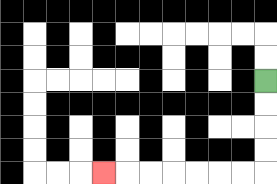{'start': '[11, 3]', 'end': '[4, 7]', 'path_directions': 'D,D,D,D,L,L,L,L,L,L,L', 'path_coordinates': '[[11, 3], [11, 4], [11, 5], [11, 6], [11, 7], [10, 7], [9, 7], [8, 7], [7, 7], [6, 7], [5, 7], [4, 7]]'}